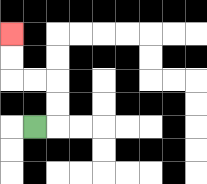{'start': '[1, 5]', 'end': '[0, 1]', 'path_directions': 'R,U,U,L,L,U,U', 'path_coordinates': '[[1, 5], [2, 5], [2, 4], [2, 3], [1, 3], [0, 3], [0, 2], [0, 1]]'}